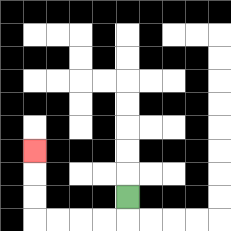{'start': '[5, 8]', 'end': '[1, 6]', 'path_directions': 'D,L,L,L,L,U,U,U', 'path_coordinates': '[[5, 8], [5, 9], [4, 9], [3, 9], [2, 9], [1, 9], [1, 8], [1, 7], [1, 6]]'}